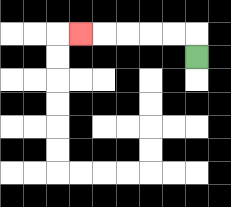{'start': '[8, 2]', 'end': '[3, 1]', 'path_directions': 'U,L,L,L,L,L', 'path_coordinates': '[[8, 2], [8, 1], [7, 1], [6, 1], [5, 1], [4, 1], [3, 1]]'}